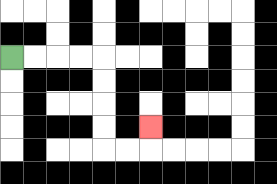{'start': '[0, 2]', 'end': '[6, 5]', 'path_directions': 'R,R,R,R,D,D,D,D,R,R,U', 'path_coordinates': '[[0, 2], [1, 2], [2, 2], [3, 2], [4, 2], [4, 3], [4, 4], [4, 5], [4, 6], [5, 6], [6, 6], [6, 5]]'}